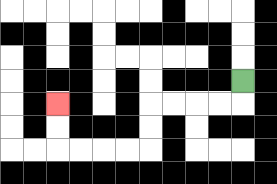{'start': '[10, 3]', 'end': '[2, 4]', 'path_directions': 'D,L,L,L,L,D,D,L,L,L,L,U,U', 'path_coordinates': '[[10, 3], [10, 4], [9, 4], [8, 4], [7, 4], [6, 4], [6, 5], [6, 6], [5, 6], [4, 6], [3, 6], [2, 6], [2, 5], [2, 4]]'}